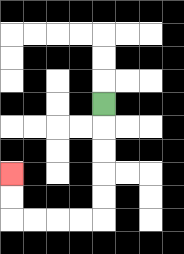{'start': '[4, 4]', 'end': '[0, 7]', 'path_directions': 'D,D,D,D,D,L,L,L,L,U,U', 'path_coordinates': '[[4, 4], [4, 5], [4, 6], [4, 7], [4, 8], [4, 9], [3, 9], [2, 9], [1, 9], [0, 9], [0, 8], [0, 7]]'}